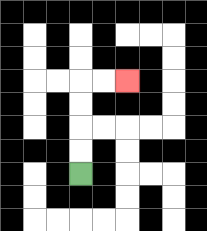{'start': '[3, 7]', 'end': '[5, 3]', 'path_directions': 'U,U,U,U,R,R', 'path_coordinates': '[[3, 7], [3, 6], [3, 5], [3, 4], [3, 3], [4, 3], [5, 3]]'}